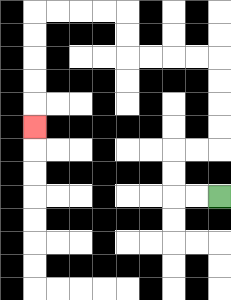{'start': '[9, 8]', 'end': '[1, 5]', 'path_directions': 'L,L,U,U,R,R,U,U,U,U,L,L,L,L,U,U,L,L,L,L,D,D,D,D,D', 'path_coordinates': '[[9, 8], [8, 8], [7, 8], [7, 7], [7, 6], [8, 6], [9, 6], [9, 5], [9, 4], [9, 3], [9, 2], [8, 2], [7, 2], [6, 2], [5, 2], [5, 1], [5, 0], [4, 0], [3, 0], [2, 0], [1, 0], [1, 1], [1, 2], [1, 3], [1, 4], [1, 5]]'}